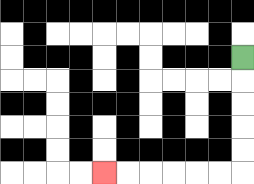{'start': '[10, 2]', 'end': '[4, 7]', 'path_directions': 'D,D,D,D,D,L,L,L,L,L,L', 'path_coordinates': '[[10, 2], [10, 3], [10, 4], [10, 5], [10, 6], [10, 7], [9, 7], [8, 7], [7, 7], [6, 7], [5, 7], [4, 7]]'}